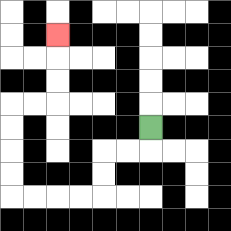{'start': '[6, 5]', 'end': '[2, 1]', 'path_directions': 'D,L,L,D,D,L,L,L,L,U,U,U,U,R,R,U,U,U', 'path_coordinates': '[[6, 5], [6, 6], [5, 6], [4, 6], [4, 7], [4, 8], [3, 8], [2, 8], [1, 8], [0, 8], [0, 7], [0, 6], [0, 5], [0, 4], [1, 4], [2, 4], [2, 3], [2, 2], [2, 1]]'}